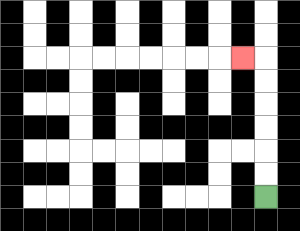{'start': '[11, 8]', 'end': '[10, 2]', 'path_directions': 'U,U,U,U,U,U,L', 'path_coordinates': '[[11, 8], [11, 7], [11, 6], [11, 5], [11, 4], [11, 3], [11, 2], [10, 2]]'}